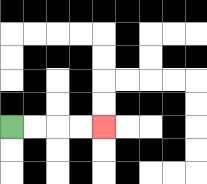{'start': '[0, 5]', 'end': '[4, 5]', 'path_directions': 'R,R,R,R', 'path_coordinates': '[[0, 5], [1, 5], [2, 5], [3, 5], [4, 5]]'}